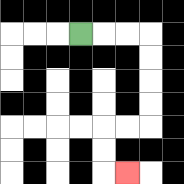{'start': '[3, 1]', 'end': '[5, 7]', 'path_directions': 'R,R,R,D,D,D,D,L,L,D,D,R', 'path_coordinates': '[[3, 1], [4, 1], [5, 1], [6, 1], [6, 2], [6, 3], [6, 4], [6, 5], [5, 5], [4, 5], [4, 6], [4, 7], [5, 7]]'}